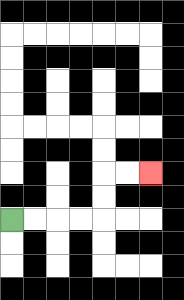{'start': '[0, 9]', 'end': '[6, 7]', 'path_directions': 'R,R,R,R,U,U,R,R', 'path_coordinates': '[[0, 9], [1, 9], [2, 9], [3, 9], [4, 9], [4, 8], [4, 7], [5, 7], [6, 7]]'}